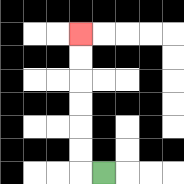{'start': '[4, 7]', 'end': '[3, 1]', 'path_directions': 'L,U,U,U,U,U,U', 'path_coordinates': '[[4, 7], [3, 7], [3, 6], [3, 5], [3, 4], [3, 3], [3, 2], [3, 1]]'}